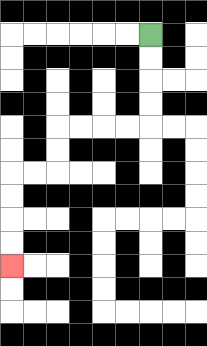{'start': '[6, 1]', 'end': '[0, 11]', 'path_directions': 'D,D,D,D,L,L,L,L,D,D,L,L,D,D,D,D', 'path_coordinates': '[[6, 1], [6, 2], [6, 3], [6, 4], [6, 5], [5, 5], [4, 5], [3, 5], [2, 5], [2, 6], [2, 7], [1, 7], [0, 7], [0, 8], [0, 9], [0, 10], [0, 11]]'}